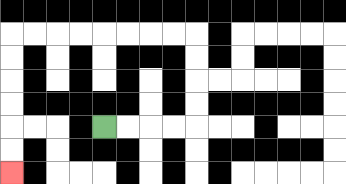{'start': '[4, 5]', 'end': '[0, 7]', 'path_directions': 'R,R,R,R,U,U,U,U,L,L,L,L,L,L,L,L,D,D,D,D,D,D', 'path_coordinates': '[[4, 5], [5, 5], [6, 5], [7, 5], [8, 5], [8, 4], [8, 3], [8, 2], [8, 1], [7, 1], [6, 1], [5, 1], [4, 1], [3, 1], [2, 1], [1, 1], [0, 1], [0, 2], [0, 3], [0, 4], [0, 5], [0, 6], [0, 7]]'}